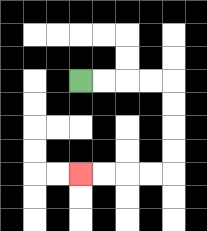{'start': '[3, 3]', 'end': '[3, 7]', 'path_directions': 'R,R,R,R,D,D,D,D,L,L,L,L', 'path_coordinates': '[[3, 3], [4, 3], [5, 3], [6, 3], [7, 3], [7, 4], [7, 5], [7, 6], [7, 7], [6, 7], [5, 7], [4, 7], [3, 7]]'}